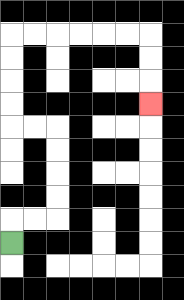{'start': '[0, 10]', 'end': '[6, 4]', 'path_directions': 'U,R,R,U,U,U,U,L,L,U,U,U,U,R,R,R,R,R,R,D,D,D', 'path_coordinates': '[[0, 10], [0, 9], [1, 9], [2, 9], [2, 8], [2, 7], [2, 6], [2, 5], [1, 5], [0, 5], [0, 4], [0, 3], [0, 2], [0, 1], [1, 1], [2, 1], [3, 1], [4, 1], [5, 1], [6, 1], [6, 2], [6, 3], [6, 4]]'}